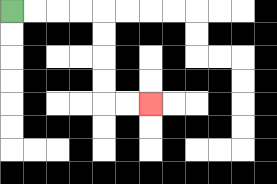{'start': '[0, 0]', 'end': '[6, 4]', 'path_directions': 'R,R,R,R,D,D,D,D,R,R', 'path_coordinates': '[[0, 0], [1, 0], [2, 0], [3, 0], [4, 0], [4, 1], [4, 2], [4, 3], [4, 4], [5, 4], [6, 4]]'}